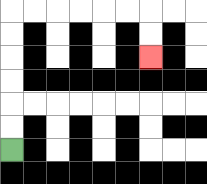{'start': '[0, 6]', 'end': '[6, 2]', 'path_directions': 'U,U,U,U,U,U,R,R,R,R,R,R,D,D', 'path_coordinates': '[[0, 6], [0, 5], [0, 4], [0, 3], [0, 2], [0, 1], [0, 0], [1, 0], [2, 0], [3, 0], [4, 0], [5, 0], [6, 0], [6, 1], [6, 2]]'}